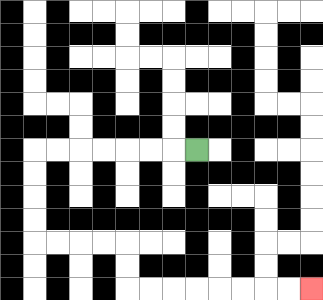{'start': '[8, 6]', 'end': '[13, 12]', 'path_directions': 'L,L,L,L,L,L,L,D,D,D,D,R,R,R,R,D,D,R,R,R,R,R,R,R,R', 'path_coordinates': '[[8, 6], [7, 6], [6, 6], [5, 6], [4, 6], [3, 6], [2, 6], [1, 6], [1, 7], [1, 8], [1, 9], [1, 10], [2, 10], [3, 10], [4, 10], [5, 10], [5, 11], [5, 12], [6, 12], [7, 12], [8, 12], [9, 12], [10, 12], [11, 12], [12, 12], [13, 12]]'}